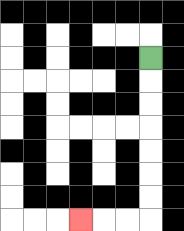{'start': '[6, 2]', 'end': '[3, 9]', 'path_directions': 'D,D,D,D,D,D,D,L,L,L', 'path_coordinates': '[[6, 2], [6, 3], [6, 4], [6, 5], [6, 6], [6, 7], [6, 8], [6, 9], [5, 9], [4, 9], [3, 9]]'}